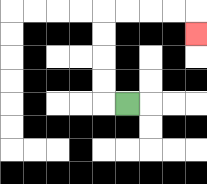{'start': '[5, 4]', 'end': '[8, 1]', 'path_directions': 'L,U,U,U,U,R,R,R,R,D', 'path_coordinates': '[[5, 4], [4, 4], [4, 3], [4, 2], [4, 1], [4, 0], [5, 0], [6, 0], [7, 0], [8, 0], [8, 1]]'}